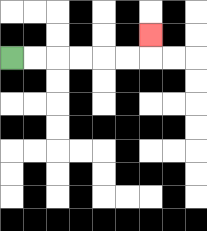{'start': '[0, 2]', 'end': '[6, 1]', 'path_directions': 'R,R,R,R,R,R,U', 'path_coordinates': '[[0, 2], [1, 2], [2, 2], [3, 2], [4, 2], [5, 2], [6, 2], [6, 1]]'}